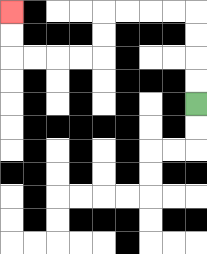{'start': '[8, 4]', 'end': '[0, 0]', 'path_directions': 'U,U,U,U,L,L,L,L,D,D,L,L,L,L,U,U', 'path_coordinates': '[[8, 4], [8, 3], [8, 2], [8, 1], [8, 0], [7, 0], [6, 0], [5, 0], [4, 0], [4, 1], [4, 2], [3, 2], [2, 2], [1, 2], [0, 2], [0, 1], [0, 0]]'}